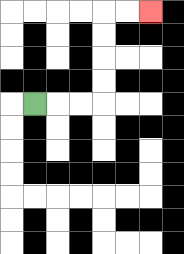{'start': '[1, 4]', 'end': '[6, 0]', 'path_directions': 'R,R,R,U,U,U,U,R,R', 'path_coordinates': '[[1, 4], [2, 4], [3, 4], [4, 4], [4, 3], [4, 2], [4, 1], [4, 0], [5, 0], [6, 0]]'}